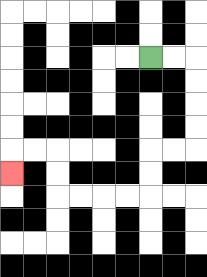{'start': '[6, 2]', 'end': '[0, 7]', 'path_directions': 'R,R,D,D,D,D,L,L,D,D,L,L,L,L,U,U,L,L,D', 'path_coordinates': '[[6, 2], [7, 2], [8, 2], [8, 3], [8, 4], [8, 5], [8, 6], [7, 6], [6, 6], [6, 7], [6, 8], [5, 8], [4, 8], [3, 8], [2, 8], [2, 7], [2, 6], [1, 6], [0, 6], [0, 7]]'}